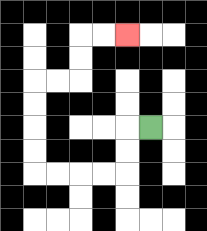{'start': '[6, 5]', 'end': '[5, 1]', 'path_directions': 'L,D,D,L,L,L,L,U,U,U,U,R,R,U,U,R,R', 'path_coordinates': '[[6, 5], [5, 5], [5, 6], [5, 7], [4, 7], [3, 7], [2, 7], [1, 7], [1, 6], [1, 5], [1, 4], [1, 3], [2, 3], [3, 3], [3, 2], [3, 1], [4, 1], [5, 1]]'}